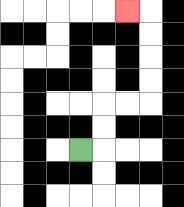{'start': '[3, 6]', 'end': '[5, 0]', 'path_directions': 'R,U,U,R,R,U,U,U,U,L', 'path_coordinates': '[[3, 6], [4, 6], [4, 5], [4, 4], [5, 4], [6, 4], [6, 3], [6, 2], [6, 1], [6, 0], [5, 0]]'}